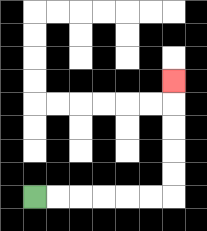{'start': '[1, 8]', 'end': '[7, 3]', 'path_directions': 'R,R,R,R,R,R,U,U,U,U,U', 'path_coordinates': '[[1, 8], [2, 8], [3, 8], [4, 8], [5, 8], [6, 8], [7, 8], [7, 7], [7, 6], [7, 5], [7, 4], [7, 3]]'}